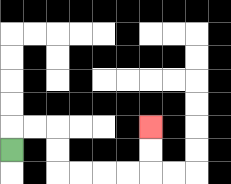{'start': '[0, 6]', 'end': '[6, 5]', 'path_directions': 'U,R,R,D,D,R,R,R,R,U,U', 'path_coordinates': '[[0, 6], [0, 5], [1, 5], [2, 5], [2, 6], [2, 7], [3, 7], [4, 7], [5, 7], [6, 7], [6, 6], [6, 5]]'}